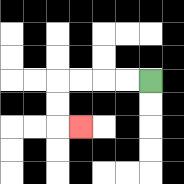{'start': '[6, 3]', 'end': '[3, 5]', 'path_directions': 'L,L,L,L,D,D,R', 'path_coordinates': '[[6, 3], [5, 3], [4, 3], [3, 3], [2, 3], [2, 4], [2, 5], [3, 5]]'}